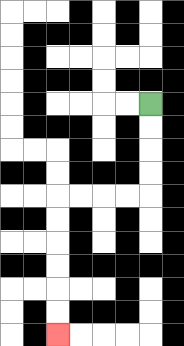{'start': '[6, 4]', 'end': '[2, 14]', 'path_directions': 'D,D,D,D,L,L,L,L,D,D,D,D,D,D', 'path_coordinates': '[[6, 4], [6, 5], [6, 6], [6, 7], [6, 8], [5, 8], [4, 8], [3, 8], [2, 8], [2, 9], [2, 10], [2, 11], [2, 12], [2, 13], [2, 14]]'}